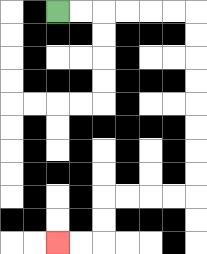{'start': '[2, 0]', 'end': '[2, 10]', 'path_directions': 'R,R,R,R,R,R,D,D,D,D,D,D,D,D,L,L,L,L,D,D,L,L', 'path_coordinates': '[[2, 0], [3, 0], [4, 0], [5, 0], [6, 0], [7, 0], [8, 0], [8, 1], [8, 2], [8, 3], [8, 4], [8, 5], [8, 6], [8, 7], [8, 8], [7, 8], [6, 8], [5, 8], [4, 8], [4, 9], [4, 10], [3, 10], [2, 10]]'}